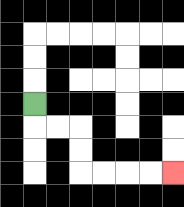{'start': '[1, 4]', 'end': '[7, 7]', 'path_directions': 'D,R,R,D,D,R,R,R,R', 'path_coordinates': '[[1, 4], [1, 5], [2, 5], [3, 5], [3, 6], [3, 7], [4, 7], [5, 7], [6, 7], [7, 7]]'}